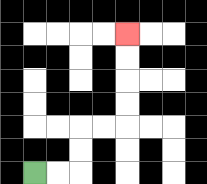{'start': '[1, 7]', 'end': '[5, 1]', 'path_directions': 'R,R,U,U,R,R,U,U,U,U', 'path_coordinates': '[[1, 7], [2, 7], [3, 7], [3, 6], [3, 5], [4, 5], [5, 5], [5, 4], [5, 3], [5, 2], [5, 1]]'}